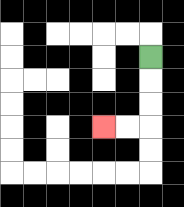{'start': '[6, 2]', 'end': '[4, 5]', 'path_directions': 'D,D,D,L,L', 'path_coordinates': '[[6, 2], [6, 3], [6, 4], [6, 5], [5, 5], [4, 5]]'}